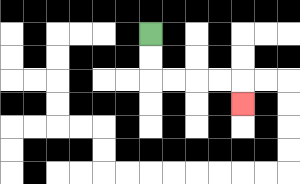{'start': '[6, 1]', 'end': '[10, 4]', 'path_directions': 'D,D,R,R,R,R,D', 'path_coordinates': '[[6, 1], [6, 2], [6, 3], [7, 3], [8, 3], [9, 3], [10, 3], [10, 4]]'}